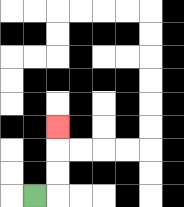{'start': '[1, 8]', 'end': '[2, 5]', 'path_directions': 'R,U,U,U', 'path_coordinates': '[[1, 8], [2, 8], [2, 7], [2, 6], [2, 5]]'}